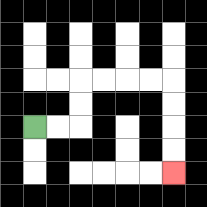{'start': '[1, 5]', 'end': '[7, 7]', 'path_directions': 'R,R,U,U,R,R,R,R,D,D,D,D', 'path_coordinates': '[[1, 5], [2, 5], [3, 5], [3, 4], [3, 3], [4, 3], [5, 3], [6, 3], [7, 3], [7, 4], [7, 5], [7, 6], [7, 7]]'}